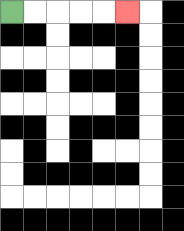{'start': '[0, 0]', 'end': '[5, 0]', 'path_directions': 'R,R,R,R,R', 'path_coordinates': '[[0, 0], [1, 0], [2, 0], [3, 0], [4, 0], [5, 0]]'}